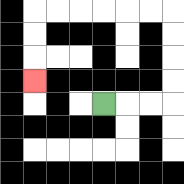{'start': '[4, 4]', 'end': '[1, 3]', 'path_directions': 'R,R,R,U,U,U,U,L,L,L,L,L,L,D,D,D', 'path_coordinates': '[[4, 4], [5, 4], [6, 4], [7, 4], [7, 3], [7, 2], [7, 1], [7, 0], [6, 0], [5, 0], [4, 0], [3, 0], [2, 0], [1, 0], [1, 1], [1, 2], [1, 3]]'}